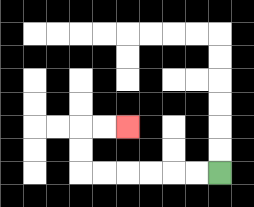{'start': '[9, 7]', 'end': '[5, 5]', 'path_directions': 'L,L,L,L,L,L,U,U,R,R', 'path_coordinates': '[[9, 7], [8, 7], [7, 7], [6, 7], [5, 7], [4, 7], [3, 7], [3, 6], [3, 5], [4, 5], [5, 5]]'}